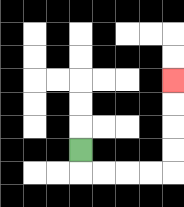{'start': '[3, 6]', 'end': '[7, 3]', 'path_directions': 'D,R,R,R,R,U,U,U,U', 'path_coordinates': '[[3, 6], [3, 7], [4, 7], [5, 7], [6, 7], [7, 7], [7, 6], [7, 5], [7, 4], [7, 3]]'}